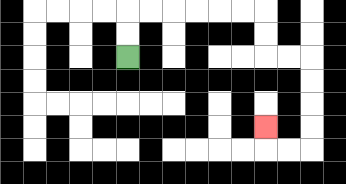{'start': '[5, 2]', 'end': '[11, 5]', 'path_directions': 'U,U,R,R,R,R,R,R,D,D,R,R,D,D,D,D,L,L,U', 'path_coordinates': '[[5, 2], [5, 1], [5, 0], [6, 0], [7, 0], [8, 0], [9, 0], [10, 0], [11, 0], [11, 1], [11, 2], [12, 2], [13, 2], [13, 3], [13, 4], [13, 5], [13, 6], [12, 6], [11, 6], [11, 5]]'}